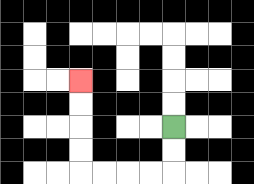{'start': '[7, 5]', 'end': '[3, 3]', 'path_directions': 'D,D,L,L,L,L,U,U,U,U', 'path_coordinates': '[[7, 5], [7, 6], [7, 7], [6, 7], [5, 7], [4, 7], [3, 7], [3, 6], [3, 5], [3, 4], [3, 3]]'}